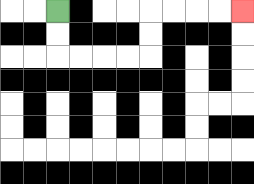{'start': '[2, 0]', 'end': '[10, 0]', 'path_directions': 'D,D,R,R,R,R,U,U,R,R,R,R', 'path_coordinates': '[[2, 0], [2, 1], [2, 2], [3, 2], [4, 2], [5, 2], [6, 2], [6, 1], [6, 0], [7, 0], [8, 0], [9, 0], [10, 0]]'}